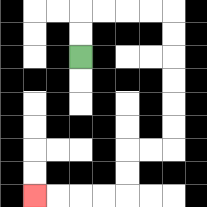{'start': '[3, 2]', 'end': '[1, 8]', 'path_directions': 'U,U,R,R,R,R,D,D,D,D,D,D,L,L,D,D,L,L,L,L', 'path_coordinates': '[[3, 2], [3, 1], [3, 0], [4, 0], [5, 0], [6, 0], [7, 0], [7, 1], [7, 2], [7, 3], [7, 4], [7, 5], [7, 6], [6, 6], [5, 6], [5, 7], [5, 8], [4, 8], [3, 8], [2, 8], [1, 8]]'}